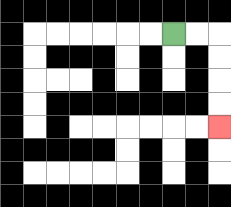{'start': '[7, 1]', 'end': '[9, 5]', 'path_directions': 'R,R,D,D,D,D', 'path_coordinates': '[[7, 1], [8, 1], [9, 1], [9, 2], [9, 3], [9, 4], [9, 5]]'}